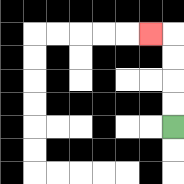{'start': '[7, 5]', 'end': '[6, 1]', 'path_directions': 'U,U,U,U,L', 'path_coordinates': '[[7, 5], [7, 4], [7, 3], [7, 2], [7, 1], [6, 1]]'}